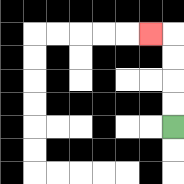{'start': '[7, 5]', 'end': '[6, 1]', 'path_directions': 'U,U,U,U,L', 'path_coordinates': '[[7, 5], [7, 4], [7, 3], [7, 2], [7, 1], [6, 1]]'}